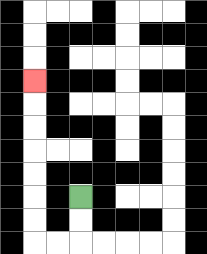{'start': '[3, 8]', 'end': '[1, 3]', 'path_directions': 'D,D,L,L,U,U,U,U,U,U,U', 'path_coordinates': '[[3, 8], [3, 9], [3, 10], [2, 10], [1, 10], [1, 9], [1, 8], [1, 7], [1, 6], [1, 5], [1, 4], [1, 3]]'}